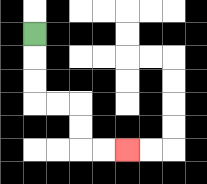{'start': '[1, 1]', 'end': '[5, 6]', 'path_directions': 'D,D,D,R,R,D,D,R,R', 'path_coordinates': '[[1, 1], [1, 2], [1, 3], [1, 4], [2, 4], [3, 4], [3, 5], [3, 6], [4, 6], [5, 6]]'}